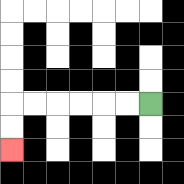{'start': '[6, 4]', 'end': '[0, 6]', 'path_directions': 'L,L,L,L,L,L,D,D', 'path_coordinates': '[[6, 4], [5, 4], [4, 4], [3, 4], [2, 4], [1, 4], [0, 4], [0, 5], [0, 6]]'}